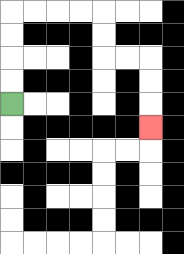{'start': '[0, 4]', 'end': '[6, 5]', 'path_directions': 'U,U,U,U,R,R,R,R,D,D,R,R,D,D,D', 'path_coordinates': '[[0, 4], [0, 3], [0, 2], [0, 1], [0, 0], [1, 0], [2, 0], [3, 0], [4, 0], [4, 1], [4, 2], [5, 2], [6, 2], [6, 3], [6, 4], [6, 5]]'}